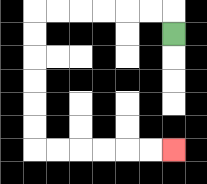{'start': '[7, 1]', 'end': '[7, 6]', 'path_directions': 'U,L,L,L,L,L,L,D,D,D,D,D,D,R,R,R,R,R,R', 'path_coordinates': '[[7, 1], [7, 0], [6, 0], [5, 0], [4, 0], [3, 0], [2, 0], [1, 0], [1, 1], [1, 2], [1, 3], [1, 4], [1, 5], [1, 6], [2, 6], [3, 6], [4, 6], [5, 6], [6, 6], [7, 6]]'}